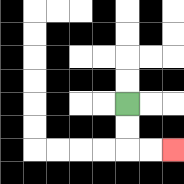{'start': '[5, 4]', 'end': '[7, 6]', 'path_directions': 'D,D,R,R', 'path_coordinates': '[[5, 4], [5, 5], [5, 6], [6, 6], [7, 6]]'}